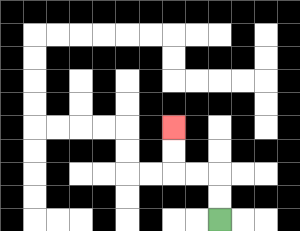{'start': '[9, 9]', 'end': '[7, 5]', 'path_directions': 'U,U,L,L,U,U', 'path_coordinates': '[[9, 9], [9, 8], [9, 7], [8, 7], [7, 7], [7, 6], [7, 5]]'}